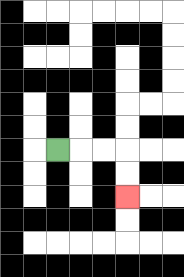{'start': '[2, 6]', 'end': '[5, 8]', 'path_directions': 'R,R,R,D,D', 'path_coordinates': '[[2, 6], [3, 6], [4, 6], [5, 6], [5, 7], [5, 8]]'}